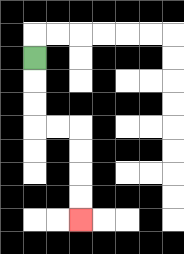{'start': '[1, 2]', 'end': '[3, 9]', 'path_directions': 'D,D,D,R,R,D,D,D,D', 'path_coordinates': '[[1, 2], [1, 3], [1, 4], [1, 5], [2, 5], [3, 5], [3, 6], [3, 7], [3, 8], [3, 9]]'}